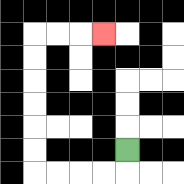{'start': '[5, 6]', 'end': '[4, 1]', 'path_directions': 'D,L,L,L,L,U,U,U,U,U,U,R,R,R', 'path_coordinates': '[[5, 6], [5, 7], [4, 7], [3, 7], [2, 7], [1, 7], [1, 6], [1, 5], [1, 4], [1, 3], [1, 2], [1, 1], [2, 1], [3, 1], [4, 1]]'}